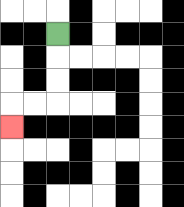{'start': '[2, 1]', 'end': '[0, 5]', 'path_directions': 'D,D,D,L,L,D', 'path_coordinates': '[[2, 1], [2, 2], [2, 3], [2, 4], [1, 4], [0, 4], [0, 5]]'}